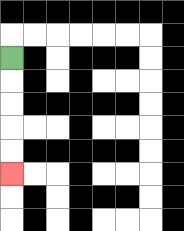{'start': '[0, 2]', 'end': '[0, 7]', 'path_directions': 'D,D,D,D,D', 'path_coordinates': '[[0, 2], [0, 3], [0, 4], [0, 5], [0, 6], [0, 7]]'}